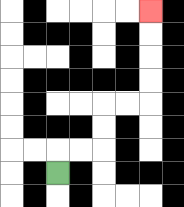{'start': '[2, 7]', 'end': '[6, 0]', 'path_directions': 'U,R,R,U,U,R,R,U,U,U,U', 'path_coordinates': '[[2, 7], [2, 6], [3, 6], [4, 6], [4, 5], [4, 4], [5, 4], [6, 4], [6, 3], [6, 2], [6, 1], [6, 0]]'}